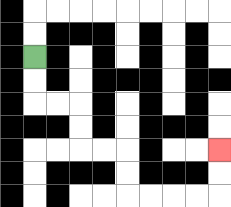{'start': '[1, 2]', 'end': '[9, 6]', 'path_directions': 'D,D,R,R,D,D,R,R,D,D,R,R,R,R,U,U', 'path_coordinates': '[[1, 2], [1, 3], [1, 4], [2, 4], [3, 4], [3, 5], [3, 6], [4, 6], [5, 6], [5, 7], [5, 8], [6, 8], [7, 8], [8, 8], [9, 8], [9, 7], [9, 6]]'}